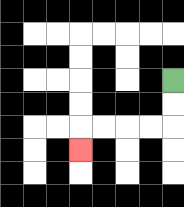{'start': '[7, 3]', 'end': '[3, 6]', 'path_directions': 'D,D,L,L,L,L,D', 'path_coordinates': '[[7, 3], [7, 4], [7, 5], [6, 5], [5, 5], [4, 5], [3, 5], [3, 6]]'}